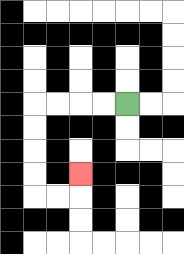{'start': '[5, 4]', 'end': '[3, 7]', 'path_directions': 'L,L,L,L,D,D,D,D,R,R,U', 'path_coordinates': '[[5, 4], [4, 4], [3, 4], [2, 4], [1, 4], [1, 5], [1, 6], [1, 7], [1, 8], [2, 8], [3, 8], [3, 7]]'}